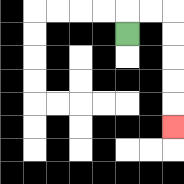{'start': '[5, 1]', 'end': '[7, 5]', 'path_directions': 'U,R,R,D,D,D,D,D', 'path_coordinates': '[[5, 1], [5, 0], [6, 0], [7, 0], [7, 1], [7, 2], [7, 3], [7, 4], [7, 5]]'}